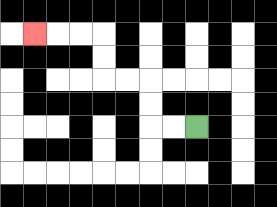{'start': '[8, 5]', 'end': '[1, 1]', 'path_directions': 'L,L,U,U,L,L,U,U,L,L,L', 'path_coordinates': '[[8, 5], [7, 5], [6, 5], [6, 4], [6, 3], [5, 3], [4, 3], [4, 2], [4, 1], [3, 1], [2, 1], [1, 1]]'}